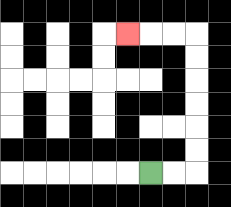{'start': '[6, 7]', 'end': '[5, 1]', 'path_directions': 'R,R,U,U,U,U,U,U,L,L,L', 'path_coordinates': '[[6, 7], [7, 7], [8, 7], [8, 6], [8, 5], [8, 4], [8, 3], [8, 2], [8, 1], [7, 1], [6, 1], [5, 1]]'}